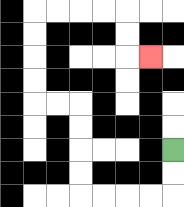{'start': '[7, 6]', 'end': '[6, 2]', 'path_directions': 'D,D,L,L,L,L,U,U,U,U,L,L,U,U,U,U,R,R,R,R,D,D,R', 'path_coordinates': '[[7, 6], [7, 7], [7, 8], [6, 8], [5, 8], [4, 8], [3, 8], [3, 7], [3, 6], [3, 5], [3, 4], [2, 4], [1, 4], [1, 3], [1, 2], [1, 1], [1, 0], [2, 0], [3, 0], [4, 0], [5, 0], [5, 1], [5, 2], [6, 2]]'}